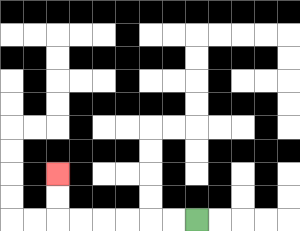{'start': '[8, 9]', 'end': '[2, 7]', 'path_directions': 'L,L,L,L,L,L,U,U', 'path_coordinates': '[[8, 9], [7, 9], [6, 9], [5, 9], [4, 9], [3, 9], [2, 9], [2, 8], [2, 7]]'}